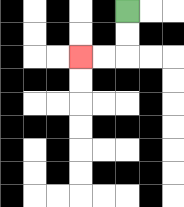{'start': '[5, 0]', 'end': '[3, 2]', 'path_directions': 'D,D,L,L', 'path_coordinates': '[[5, 0], [5, 1], [5, 2], [4, 2], [3, 2]]'}